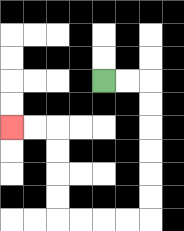{'start': '[4, 3]', 'end': '[0, 5]', 'path_directions': 'R,R,D,D,D,D,D,D,L,L,L,L,U,U,U,U,L,L', 'path_coordinates': '[[4, 3], [5, 3], [6, 3], [6, 4], [6, 5], [6, 6], [6, 7], [6, 8], [6, 9], [5, 9], [4, 9], [3, 9], [2, 9], [2, 8], [2, 7], [2, 6], [2, 5], [1, 5], [0, 5]]'}